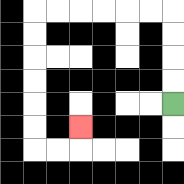{'start': '[7, 4]', 'end': '[3, 5]', 'path_directions': 'U,U,U,U,L,L,L,L,L,L,D,D,D,D,D,D,R,R,U', 'path_coordinates': '[[7, 4], [7, 3], [7, 2], [7, 1], [7, 0], [6, 0], [5, 0], [4, 0], [3, 0], [2, 0], [1, 0], [1, 1], [1, 2], [1, 3], [1, 4], [1, 5], [1, 6], [2, 6], [3, 6], [3, 5]]'}